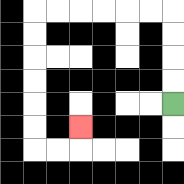{'start': '[7, 4]', 'end': '[3, 5]', 'path_directions': 'U,U,U,U,L,L,L,L,L,L,D,D,D,D,D,D,R,R,U', 'path_coordinates': '[[7, 4], [7, 3], [7, 2], [7, 1], [7, 0], [6, 0], [5, 0], [4, 0], [3, 0], [2, 0], [1, 0], [1, 1], [1, 2], [1, 3], [1, 4], [1, 5], [1, 6], [2, 6], [3, 6], [3, 5]]'}